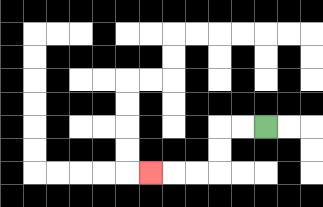{'start': '[11, 5]', 'end': '[6, 7]', 'path_directions': 'L,L,D,D,L,L,L', 'path_coordinates': '[[11, 5], [10, 5], [9, 5], [9, 6], [9, 7], [8, 7], [7, 7], [6, 7]]'}